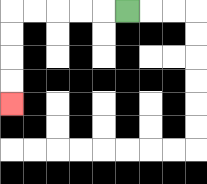{'start': '[5, 0]', 'end': '[0, 4]', 'path_directions': 'L,L,L,L,L,D,D,D,D', 'path_coordinates': '[[5, 0], [4, 0], [3, 0], [2, 0], [1, 0], [0, 0], [0, 1], [0, 2], [0, 3], [0, 4]]'}